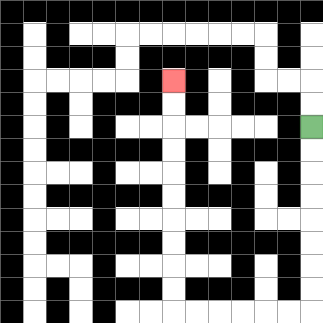{'start': '[13, 5]', 'end': '[7, 3]', 'path_directions': 'D,D,D,D,D,D,D,D,L,L,L,L,L,L,U,U,U,U,U,U,U,U,U,U', 'path_coordinates': '[[13, 5], [13, 6], [13, 7], [13, 8], [13, 9], [13, 10], [13, 11], [13, 12], [13, 13], [12, 13], [11, 13], [10, 13], [9, 13], [8, 13], [7, 13], [7, 12], [7, 11], [7, 10], [7, 9], [7, 8], [7, 7], [7, 6], [7, 5], [7, 4], [7, 3]]'}